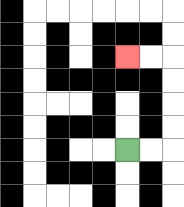{'start': '[5, 6]', 'end': '[5, 2]', 'path_directions': 'R,R,U,U,U,U,L,L', 'path_coordinates': '[[5, 6], [6, 6], [7, 6], [7, 5], [7, 4], [7, 3], [7, 2], [6, 2], [5, 2]]'}